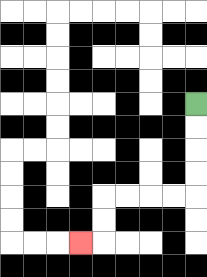{'start': '[8, 4]', 'end': '[3, 10]', 'path_directions': 'D,D,D,D,L,L,L,L,D,D,L', 'path_coordinates': '[[8, 4], [8, 5], [8, 6], [8, 7], [8, 8], [7, 8], [6, 8], [5, 8], [4, 8], [4, 9], [4, 10], [3, 10]]'}